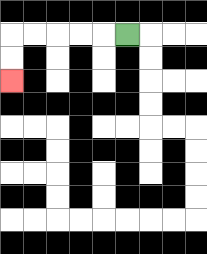{'start': '[5, 1]', 'end': '[0, 3]', 'path_directions': 'L,L,L,L,L,D,D', 'path_coordinates': '[[5, 1], [4, 1], [3, 1], [2, 1], [1, 1], [0, 1], [0, 2], [0, 3]]'}